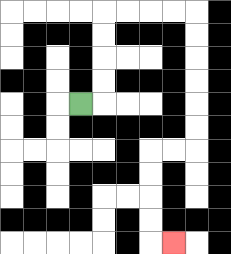{'start': '[3, 4]', 'end': '[7, 10]', 'path_directions': 'R,U,U,U,U,R,R,R,R,D,D,D,D,D,D,L,L,D,D,D,D,R', 'path_coordinates': '[[3, 4], [4, 4], [4, 3], [4, 2], [4, 1], [4, 0], [5, 0], [6, 0], [7, 0], [8, 0], [8, 1], [8, 2], [8, 3], [8, 4], [8, 5], [8, 6], [7, 6], [6, 6], [6, 7], [6, 8], [6, 9], [6, 10], [7, 10]]'}